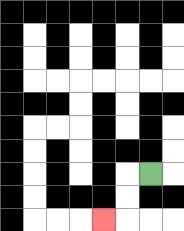{'start': '[6, 7]', 'end': '[4, 9]', 'path_directions': 'L,D,D,L', 'path_coordinates': '[[6, 7], [5, 7], [5, 8], [5, 9], [4, 9]]'}